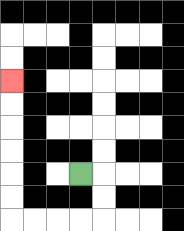{'start': '[3, 7]', 'end': '[0, 3]', 'path_directions': 'R,D,D,L,L,L,L,U,U,U,U,U,U', 'path_coordinates': '[[3, 7], [4, 7], [4, 8], [4, 9], [3, 9], [2, 9], [1, 9], [0, 9], [0, 8], [0, 7], [0, 6], [0, 5], [0, 4], [0, 3]]'}